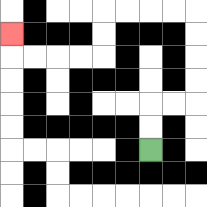{'start': '[6, 6]', 'end': '[0, 1]', 'path_directions': 'U,U,R,R,U,U,U,U,L,L,L,L,D,D,L,L,L,L,U', 'path_coordinates': '[[6, 6], [6, 5], [6, 4], [7, 4], [8, 4], [8, 3], [8, 2], [8, 1], [8, 0], [7, 0], [6, 0], [5, 0], [4, 0], [4, 1], [4, 2], [3, 2], [2, 2], [1, 2], [0, 2], [0, 1]]'}